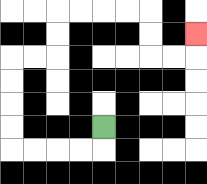{'start': '[4, 5]', 'end': '[8, 1]', 'path_directions': 'D,L,L,L,L,U,U,U,U,R,R,U,U,R,R,R,R,D,D,R,R,U', 'path_coordinates': '[[4, 5], [4, 6], [3, 6], [2, 6], [1, 6], [0, 6], [0, 5], [0, 4], [0, 3], [0, 2], [1, 2], [2, 2], [2, 1], [2, 0], [3, 0], [4, 0], [5, 0], [6, 0], [6, 1], [6, 2], [7, 2], [8, 2], [8, 1]]'}